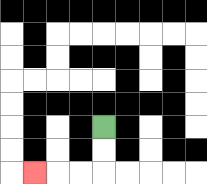{'start': '[4, 5]', 'end': '[1, 7]', 'path_directions': 'D,D,L,L,L', 'path_coordinates': '[[4, 5], [4, 6], [4, 7], [3, 7], [2, 7], [1, 7]]'}